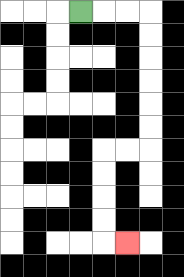{'start': '[3, 0]', 'end': '[5, 10]', 'path_directions': 'R,R,R,D,D,D,D,D,D,L,L,D,D,D,D,R', 'path_coordinates': '[[3, 0], [4, 0], [5, 0], [6, 0], [6, 1], [6, 2], [6, 3], [6, 4], [6, 5], [6, 6], [5, 6], [4, 6], [4, 7], [4, 8], [4, 9], [4, 10], [5, 10]]'}